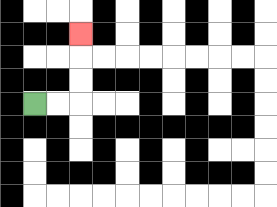{'start': '[1, 4]', 'end': '[3, 1]', 'path_directions': 'R,R,U,U,U', 'path_coordinates': '[[1, 4], [2, 4], [3, 4], [3, 3], [3, 2], [3, 1]]'}